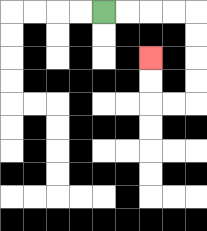{'start': '[4, 0]', 'end': '[6, 2]', 'path_directions': 'R,R,R,R,D,D,D,D,L,L,U,U', 'path_coordinates': '[[4, 0], [5, 0], [6, 0], [7, 0], [8, 0], [8, 1], [8, 2], [8, 3], [8, 4], [7, 4], [6, 4], [6, 3], [6, 2]]'}